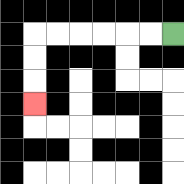{'start': '[7, 1]', 'end': '[1, 4]', 'path_directions': 'L,L,L,L,L,L,D,D,D', 'path_coordinates': '[[7, 1], [6, 1], [5, 1], [4, 1], [3, 1], [2, 1], [1, 1], [1, 2], [1, 3], [1, 4]]'}